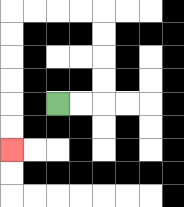{'start': '[2, 4]', 'end': '[0, 6]', 'path_directions': 'R,R,U,U,U,U,L,L,L,L,D,D,D,D,D,D', 'path_coordinates': '[[2, 4], [3, 4], [4, 4], [4, 3], [4, 2], [4, 1], [4, 0], [3, 0], [2, 0], [1, 0], [0, 0], [0, 1], [0, 2], [0, 3], [0, 4], [0, 5], [0, 6]]'}